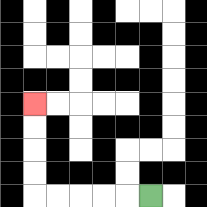{'start': '[6, 8]', 'end': '[1, 4]', 'path_directions': 'L,L,L,L,L,U,U,U,U', 'path_coordinates': '[[6, 8], [5, 8], [4, 8], [3, 8], [2, 8], [1, 8], [1, 7], [1, 6], [1, 5], [1, 4]]'}